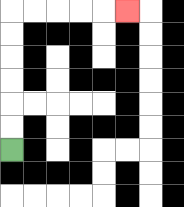{'start': '[0, 6]', 'end': '[5, 0]', 'path_directions': 'U,U,U,U,U,U,R,R,R,R,R', 'path_coordinates': '[[0, 6], [0, 5], [0, 4], [0, 3], [0, 2], [0, 1], [0, 0], [1, 0], [2, 0], [3, 0], [4, 0], [5, 0]]'}